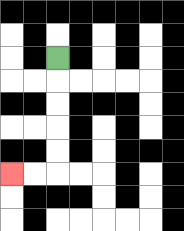{'start': '[2, 2]', 'end': '[0, 7]', 'path_directions': 'D,D,D,D,D,L,L', 'path_coordinates': '[[2, 2], [2, 3], [2, 4], [2, 5], [2, 6], [2, 7], [1, 7], [0, 7]]'}